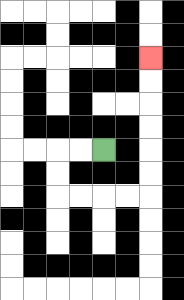{'start': '[4, 6]', 'end': '[6, 2]', 'path_directions': 'L,L,D,D,R,R,R,R,U,U,U,U,U,U', 'path_coordinates': '[[4, 6], [3, 6], [2, 6], [2, 7], [2, 8], [3, 8], [4, 8], [5, 8], [6, 8], [6, 7], [6, 6], [6, 5], [6, 4], [6, 3], [6, 2]]'}